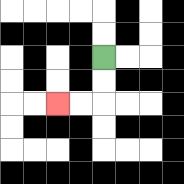{'start': '[4, 2]', 'end': '[2, 4]', 'path_directions': 'D,D,L,L', 'path_coordinates': '[[4, 2], [4, 3], [4, 4], [3, 4], [2, 4]]'}